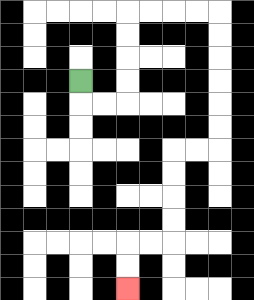{'start': '[3, 3]', 'end': '[5, 12]', 'path_directions': 'D,R,R,U,U,U,U,R,R,R,R,D,D,D,D,D,D,L,L,D,D,D,D,L,L,D,D', 'path_coordinates': '[[3, 3], [3, 4], [4, 4], [5, 4], [5, 3], [5, 2], [5, 1], [5, 0], [6, 0], [7, 0], [8, 0], [9, 0], [9, 1], [9, 2], [9, 3], [9, 4], [9, 5], [9, 6], [8, 6], [7, 6], [7, 7], [7, 8], [7, 9], [7, 10], [6, 10], [5, 10], [5, 11], [5, 12]]'}